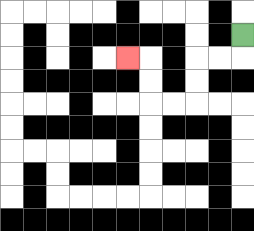{'start': '[10, 1]', 'end': '[5, 2]', 'path_directions': 'D,L,L,D,D,L,L,U,U,L', 'path_coordinates': '[[10, 1], [10, 2], [9, 2], [8, 2], [8, 3], [8, 4], [7, 4], [6, 4], [6, 3], [6, 2], [5, 2]]'}